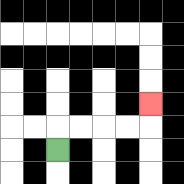{'start': '[2, 6]', 'end': '[6, 4]', 'path_directions': 'U,R,R,R,R,U', 'path_coordinates': '[[2, 6], [2, 5], [3, 5], [4, 5], [5, 5], [6, 5], [6, 4]]'}